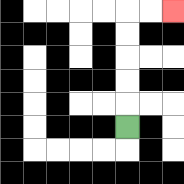{'start': '[5, 5]', 'end': '[7, 0]', 'path_directions': 'U,U,U,U,U,R,R', 'path_coordinates': '[[5, 5], [5, 4], [5, 3], [5, 2], [5, 1], [5, 0], [6, 0], [7, 0]]'}